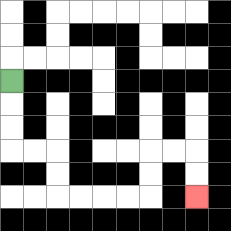{'start': '[0, 3]', 'end': '[8, 8]', 'path_directions': 'D,D,D,R,R,D,D,R,R,R,R,U,U,R,R,D,D', 'path_coordinates': '[[0, 3], [0, 4], [0, 5], [0, 6], [1, 6], [2, 6], [2, 7], [2, 8], [3, 8], [4, 8], [5, 8], [6, 8], [6, 7], [6, 6], [7, 6], [8, 6], [8, 7], [8, 8]]'}